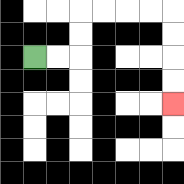{'start': '[1, 2]', 'end': '[7, 4]', 'path_directions': 'R,R,U,U,R,R,R,R,D,D,D,D', 'path_coordinates': '[[1, 2], [2, 2], [3, 2], [3, 1], [3, 0], [4, 0], [5, 0], [6, 0], [7, 0], [7, 1], [7, 2], [7, 3], [7, 4]]'}